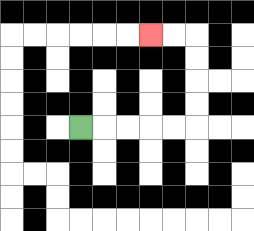{'start': '[3, 5]', 'end': '[6, 1]', 'path_directions': 'R,R,R,R,R,U,U,U,U,L,L', 'path_coordinates': '[[3, 5], [4, 5], [5, 5], [6, 5], [7, 5], [8, 5], [8, 4], [8, 3], [8, 2], [8, 1], [7, 1], [6, 1]]'}